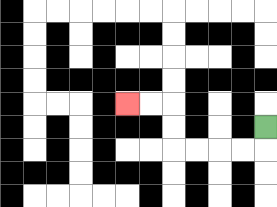{'start': '[11, 5]', 'end': '[5, 4]', 'path_directions': 'D,L,L,L,L,U,U,L,L', 'path_coordinates': '[[11, 5], [11, 6], [10, 6], [9, 6], [8, 6], [7, 6], [7, 5], [7, 4], [6, 4], [5, 4]]'}